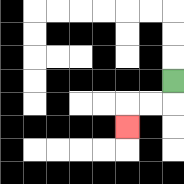{'start': '[7, 3]', 'end': '[5, 5]', 'path_directions': 'D,L,L,D', 'path_coordinates': '[[7, 3], [7, 4], [6, 4], [5, 4], [5, 5]]'}